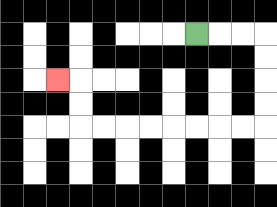{'start': '[8, 1]', 'end': '[2, 3]', 'path_directions': 'R,R,R,D,D,D,D,L,L,L,L,L,L,L,L,U,U,L', 'path_coordinates': '[[8, 1], [9, 1], [10, 1], [11, 1], [11, 2], [11, 3], [11, 4], [11, 5], [10, 5], [9, 5], [8, 5], [7, 5], [6, 5], [5, 5], [4, 5], [3, 5], [3, 4], [3, 3], [2, 3]]'}